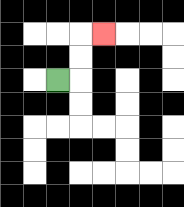{'start': '[2, 3]', 'end': '[4, 1]', 'path_directions': 'R,U,U,R', 'path_coordinates': '[[2, 3], [3, 3], [3, 2], [3, 1], [4, 1]]'}